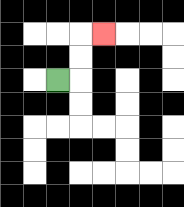{'start': '[2, 3]', 'end': '[4, 1]', 'path_directions': 'R,U,U,R', 'path_coordinates': '[[2, 3], [3, 3], [3, 2], [3, 1], [4, 1]]'}